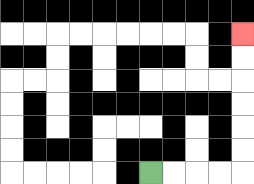{'start': '[6, 7]', 'end': '[10, 1]', 'path_directions': 'R,R,R,R,U,U,U,U,U,U', 'path_coordinates': '[[6, 7], [7, 7], [8, 7], [9, 7], [10, 7], [10, 6], [10, 5], [10, 4], [10, 3], [10, 2], [10, 1]]'}